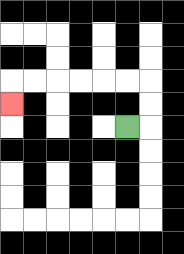{'start': '[5, 5]', 'end': '[0, 4]', 'path_directions': 'R,U,U,L,L,L,L,L,L,D', 'path_coordinates': '[[5, 5], [6, 5], [6, 4], [6, 3], [5, 3], [4, 3], [3, 3], [2, 3], [1, 3], [0, 3], [0, 4]]'}